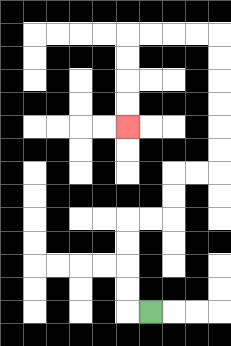{'start': '[6, 13]', 'end': '[5, 5]', 'path_directions': 'L,U,U,U,U,R,R,U,U,R,R,U,U,U,U,U,U,L,L,L,L,D,D,D,D', 'path_coordinates': '[[6, 13], [5, 13], [5, 12], [5, 11], [5, 10], [5, 9], [6, 9], [7, 9], [7, 8], [7, 7], [8, 7], [9, 7], [9, 6], [9, 5], [9, 4], [9, 3], [9, 2], [9, 1], [8, 1], [7, 1], [6, 1], [5, 1], [5, 2], [5, 3], [5, 4], [5, 5]]'}